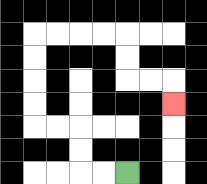{'start': '[5, 7]', 'end': '[7, 4]', 'path_directions': 'L,L,U,U,L,L,U,U,U,U,R,R,R,R,D,D,R,R,D', 'path_coordinates': '[[5, 7], [4, 7], [3, 7], [3, 6], [3, 5], [2, 5], [1, 5], [1, 4], [1, 3], [1, 2], [1, 1], [2, 1], [3, 1], [4, 1], [5, 1], [5, 2], [5, 3], [6, 3], [7, 3], [7, 4]]'}